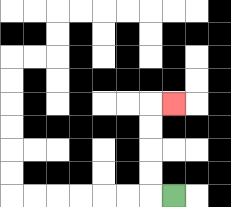{'start': '[7, 8]', 'end': '[7, 4]', 'path_directions': 'L,U,U,U,U,R', 'path_coordinates': '[[7, 8], [6, 8], [6, 7], [6, 6], [6, 5], [6, 4], [7, 4]]'}